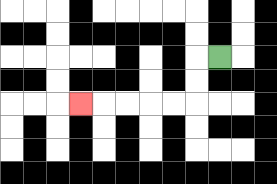{'start': '[9, 2]', 'end': '[3, 4]', 'path_directions': 'L,D,D,L,L,L,L,L', 'path_coordinates': '[[9, 2], [8, 2], [8, 3], [8, 4], [7, 4], [6, 4], [5, 4], [4, 4], [3, 4]]'}